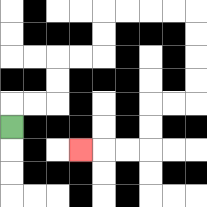{'start': '[0, 5]', 'end': '[3, 6]', 'path_directions': 'U,R,R,U,U,R,R,U,U,R,R,R,R,D,D,D,D,L,L,D,D,L,L,L', 'path_coordinates': '[[0, 5], [0, 4], [1, 4], [2, 4], [2, 3], [2, 2], [3, 2], [4, 2], [4, 1], [4, 0], [5, 0], [6, 0], [7, 0], [8, 0], [8, 1], [8, 2], [8, 3], [8, 4], [7, 4], [6, 4], [6, 5], [6, 6], [5, 6], [4, 6], [3, 6]]'}